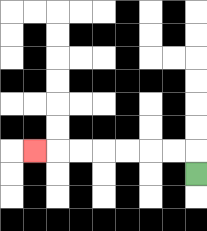{'start': '[8, 7]', 'end': '[1, 6]', 'path_directions': 'U,L,L,L,L,L,L,L', 'path_coordinates': '[[8, 7], [8, 6], [7, 6], [6, 6], [5, 6], [4, 6], [3, 6], [2, 6], [1, 6]]'}